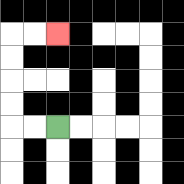{'start': '[2, 5]', 'end': '[2, 1]', 'path_directions': 'L,L,U,U,U,U,R,R', 'path_coordinates': '[[2, 5], [1, 5], [0, 5], [0, 4], [0, 3], [0, 2], [0, 1], [1, 1], [2, 1]]'}